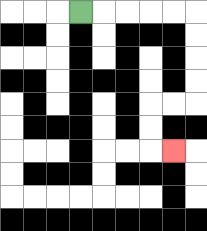{'start': '[3, 0]', 'end': '[7, 6]', 'path_directions': 'R,R,R,R,R,D,D,D,D,L,L,D,D,R', 'path_coordinates': '[[3, 0], [4, 0], [5, 0], [6, 0], [7, 0], [8, 0], [8, 1], [8, 2], [8, 3], [8, 4], [7, 4], [6, 4], [6, 5], [6, 6], [7, 6]]'}